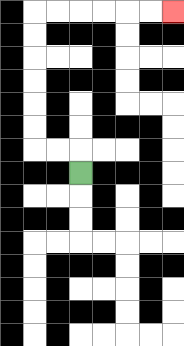{'start': '[3, 7]', 'end': '[7, 0]', 'path_directions': 'U,L,L,U,U,U,U,U,U,R,R,R,R,R,R', 'path_coordinates': '[[3, 7], [3, 6], [2, 6], [1, 6], [1, 5], [1, 4], [1, 3], [1, 2], [1, 1], [1, 0], [2, 0], [3, 0], [4, 0], [5, 0], [6, 0], [7, 0]]'}